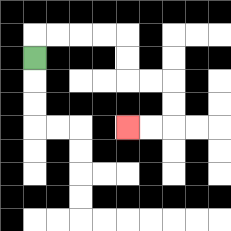{'start': '[1, 2]', 'end': '[5, 5]', 'path_directions': 'U,R,R,R,R,D,D,R,R,D,D,L,L', 'path_coordinates': '[[1, 2], [1, 1], [2, 1], [3, 1], [4, 1], [5, 1], [5, 2], [5, 3], [6, 3], [7, 3], [7, 4], [7, 5], [6, 5], [5, 5]]'}